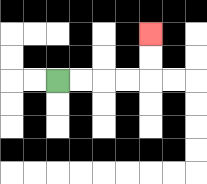{'start': '[2, 3]', 'end': '[6, 1]', 'path_directions': 'R,R,R,R,U,U', 'path_coordinates': '[[2, 3], [3, 3], [4, 3], [5, 3], [6, 3], [6, 2], [6, 1]]'}